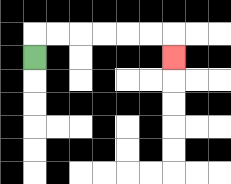{'start': '[1, 2]', 'end': '[7, 2]', 'path_directions': 'U,R,R,R,R,R,R,D', 'path_coordinates': '[[1, 2], [1, 1], [2, 1], [3, 1], [4, 1], [5, 1], [6, 1], [7, 1], [7, 2]]'}